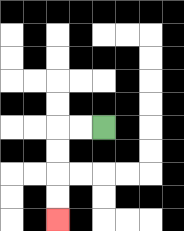{'start': '[4, 5]', 'end': '[2, 9]', 'path_directions': 'L,L,D,D,D,D', 'path_coordinates': '[[4, 5], [3, 5], [2, 5], [2, 6], [2, 7], [2, 8], [2, 9]]'}